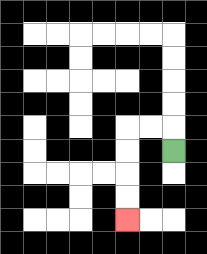{'start': '[7, 6]', 'end': '[5, 9]', 'path_directions': 'U,L,L,D,D,D,D', 'path_coordinates': '[[7, 6], [7, 5], [6, 5], [5, 5], [5, 6], [5, 7], [5, 8], [5, 9]]'}